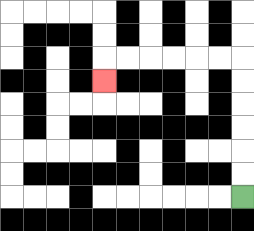{'start': '[10, 8]', 'end': '[4, 3]', 'path_directions': 'U,U,U,U,U,U,L,L,L,L,L,L,D', 'path_coordinates': '[[10, 8], [10, 7], [10, 6], [10, 5], [10, 4], [10, 3], [10, 2], [9, 2], [8, 2], [7, 2], [6, 2], [5, 2], [4, 2], [4, 3]]'}